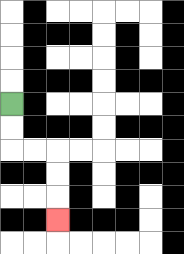{'start': '[0, 4]', 'end': '[2, 9]', 'path_directions': 'D,D,R,R,D,D,D', 'path_coordinates': '[[0, 4], [0, 5], [0, 6], [1, 6], [2, 6], [2, 7], [2, 8], [2, 9]]'}